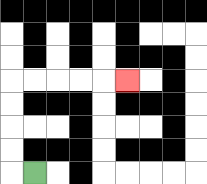{'start': '[1, 7]', 'end': '[5, 3]', 'path_directions': 'L,U,U,U,U,R,R,R,R,R', 'path_coordinates': '[[1, 7], [0, 7], [0, 6], [0, 5], [0, 4], [0, 3], [1, 3], [2, 3], [3, 3], [4, 3], [5, 3]]'}